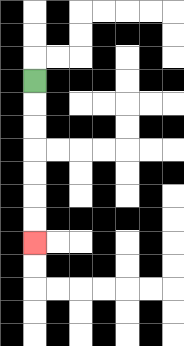{'start': '[1, 3]', 'end': '[1, 10]', 'path_directions': 'D,D,D,D,D,D,D', 'path_coordinates': '[[1, 3], [1, 4], [1, 5], [1, 6], [1, 7], [1, 8], [1, 9], [1, 10]]'}